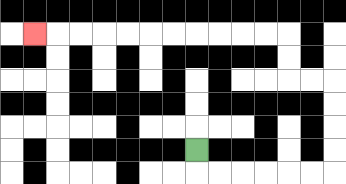{'start': '[8, 6]', 'end': '[1, 1]', 'path_directions': 'D,R,R,R,R,R,R,U,U,U,U,L,L,U,U,L,L,L,L,L,L,L,L,L,L,L', 'path_coordinates': '[[8, 6], [8, 7], [9, 7], [10, 7], [11, 7], [12, 7], [13, 7], [14, 7], [14, 6], [14, 5], [14, 4], [14, 3], [13, 3], [12, 3], [12, 2], [12, 1], [11, 1], [10, 1], [9, 1], [8, 1], [7, 1], [6, 1], [5, 1], [4, 1], [3, 1], [2, 1], [1, 1]]'}